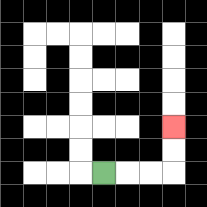{'start': '[4, 7]', 'end': '[7, 5]', 'path_directions': 'R,R,R,U,U', 'path_coordinates': '[[4, 7], [5, 7], [6, 7], [7, 7], [7, 6], [7, 5]]'}